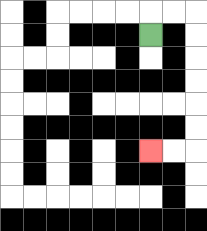{'start': '[6, 1]', 'end': '[6, 6]', 'path_directions': 'U,R,R,D,D,D,D,D,D,L,L', 'path_coordinates': '[[6, 1], [6, 0], [7, 0], [8, 0], [8, 1], [8, 2], [8, 3], [8, 4], [8, 5], [8, 6], [7, 6], [6, 6]]'}